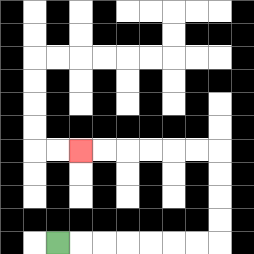{'start': '[2, 10]', 'end': '[3, 6]', 'path_directions': 'R,R,R,R,R,R,R,U,U,U,U,L,L,L,L,L,L', 'path_coordinates': '[[2, 10], [3, 10], [4, 10], [5, 10], [6, 10], [7, 10], [8, 10], [9, 10], [9, 9], [9, 8], [9, 7], [9, 6], [8, 6], [7, 6], [6, 6], [5, 6], [4, 6], [3, 6]]'}